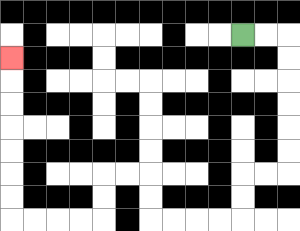{'start': '[10, 1]', 'end': '[0, 2]', 'path_directions': 'R,R,D,D,D,D,D,D,L,L,D,D,L,L,L,L,U,U,L,L,D,D,L,L,L,L,U,U,U,U,U,U,U', 'path_coordinates': '[[10, 1], [11, 1], [12, 1], [12, 2], [12, 3], [12, 4], [12, 5], [12, 6], [12, 7], [11, 7], [10, 7], [10, 8], [10, 9], [9, 9], [8, 9], [7, 9], [6, 9], [6, 8], [6, 7], [5, 7], [4, 7], [4, 8], [4, 9], [3, 9], [2, 9], [1, 9], [0, 9], [0, 8], [0, 7], [0, 6], [0, 5], [0, 4], [0, 3], [0, 2]]'}